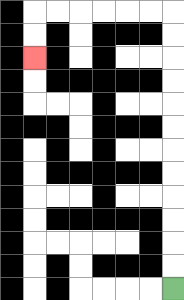{'start': '[7, 12]', 'end': '[1, 2]', 'path_directions': 'U,U,U,U,U,U,U,U,U,U,U,U,L,L,L,L,L,L,D,D', 'path_coordinates': '[[7, 12], [7, 11], [7, 10], [7, 9], [7, 8], [7, 7], [7, 6], [7, 5], [7, 4], [7, 3], [7, 2], [7, 1], [7, 0], [6, 0], [5, 0], [4, 0], [3, 0], [2, 0], [1, 0], [1, 1], [1, 2]]'}